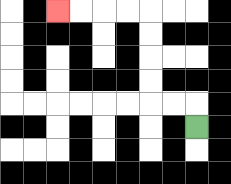{'start': '[8, 5]', 'end': '[2, 0]', 'path_directions': 'U,L,L,U,U,U,U,L,L,L,L', 'path_coordinates': '[[8, 5], [8, 4], [7, 4], [6, 4], [6, 3], [6, 2], [6, 1], [6, 0], [5, 0], [4, 0], [3, 0], [2, 0]]'}